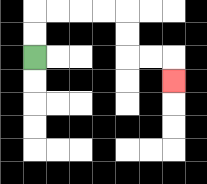{'start': '[1, 2]', 'end': '[7, 3]', 'path_directions': 'U,U,R,R,R,R,D,D,R,R,D', 'path_coordinates': '[[1, 2], [1, 1], [1, 0], [2, 0], [3, 0], [4, 0], [5, 0], [5, 1], [5, 2], [6, 2], [7, 2], [7, 3]]'}